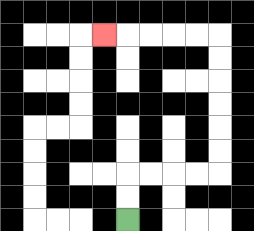{'start': '[5, 9]', 'end': '[4, 1]', 'path_directions': 'U,U,R,R,R,R,U,U,U,U,U,U,L,L,L,L,L', 'path_coordinates': '[[5, 9], [5, 8], [5, 7], [6, 7], [7, 7], [8, 7], [9, 7], [9, 6], [9, 5], [9, 4], [9, 3], [9, 2], [9, 1], [8, 1], [7, 1], [6, 1], [5, 1], [4, 1]]'}